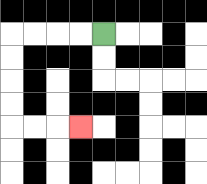{'start': '[4, 1]', 'end': '[3, 5]', 'path_directions': 'L,L,L,L,D,D,D,D,R,R,R', 'path_coordinates': '[[4, 1], [3, 1], [2, 1], [1, 1], [0, 1], [0, 2], [0, 3], [0, 4], [0, 5], [1, 5], [2, 5], [3, 5]]'}